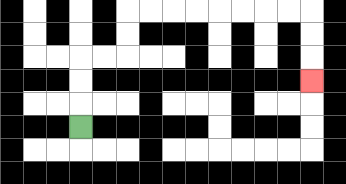{'start': '[3, 5]', 'end': '[13, 3]', 'path_directions': 'U,U,U,R,R,U,U,R,R,R,R,R,R,R,R,D,D,D', 'path_coordinates': '[[3, 5], [3, 4], [3, 3], [3, 2], [4, 2], [5, 2], [5, 1], [5, 0], [6, 0], [7, 0], [8, 0], [9, 0], [10, 0], [11, 0], [12, 0], [13, 0], [13, 1], [13, 2], [13, 3]]'}